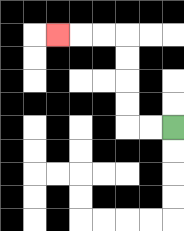{'start': '[7, 5]', 'end': '[2, 1]', 'path_directions': 'L,L,U,U,U,U,L,L,L', 'path_coordinates': '[[7, 5], [6, 5], [5, 5], [5, 4], [5, 3], [5, 2], [5, 1], [4, 1], [3, 1], [2, 1]]'}